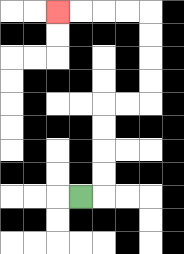{'start': '[3, 8]', 'end': '[2, 0]', 'path_directions': 'R,U,U,U,U,R,R,U,U,U,U,L,L,L,L', 'path_coordinates': '[[3, 8], [4, 8], [4, 7], [4, 6], [4, 5], [4, 4], [5, 4], [6, 4], [6, 3], [6, 2], [6, 1], [6, 0], [5, 0], [4, 0], [3, 0], [2, 0]]'}